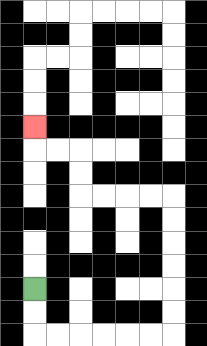{'start': '[1, 12]', 'end': '[1, 5]', 'path_directions': 'D,D,R,R,R,R,R,R,U,U,U,U,U,U,L,L,L,L,U,U,L,L,U', 'path_coordinates': '[[1, 12], [1, 13], [1, 14], [2, 14], [3, 14], [4, 14], [5, 14], [6, 14], [7, 14], [7, 13], [7, 12], [7, 11], [7, 10], [7, 9], [7, 8], [6, 8], [5, 8], [4, 8], [3, 8], [3, 7], [3, 6], [2, 6], [1, 6], [1, 5]]'}